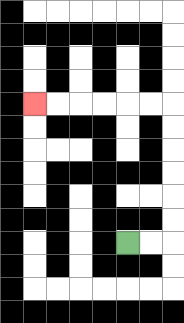{'start': '[5, 10]', 'end': '[1, 4]', 'path_directions': 'R,R,U,U,U,U,U,U,L,L,L,L,L,L', 'path_coordinates': '[[5, 10], [6, 10], [7, 10], [7, 9], [7, 8], [7, 7], [7, 6], [7, 5], [7, 4], [6, 4], [5, 4], [4, 4], [3, 4], [2, 4], [1, 4]]'}